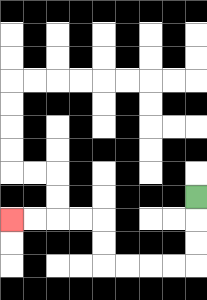{'start': '[8, 8]', 'end': '[0, 9]', 'path_directions': 'D,D,D,L,L,L,L,U,U,L,L,L,L', 'path_coordinates': '[[8, 8], [8, 9], [8, 10], [8, 11], [7, 11], [6, 11], [5, 11], [4, 11], [4, 10], [4, 9], [3, 9], [2, 9], [1, 9], [0, 9]]'}